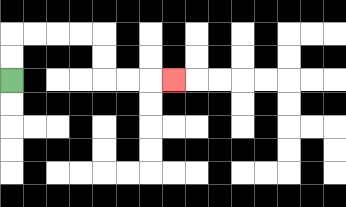{'start': '[0, 3]', 'end': '[7, 3]', 'path_directions': 'U,U,R,R,R,R,D,D,R,R,R', 'path_coordinates': '[[0, 3], [0, 2], [0, 1], [1, 1], [2, 1], [3, 1], [4, 1], [4, 2], [4, 3], [5, 3], [6, 3], [7, 3]]'}